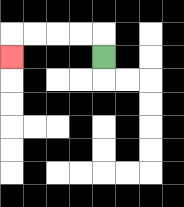{'start': '[4, 2]', 'end': '[0, 2]', 'path_directions': 'U,L,L,L,L,D', 'path_coordinates': '[[4, 2], [4, 1], [3, 1], [2, 1], [1, 1], [0, 1], [0, 2]]'}